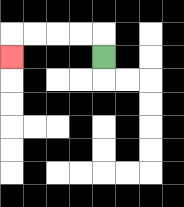{'start': '[4, 2]', 'end': '[0, 2]', 'path_directions': 'U,L,L,L,L,D', 'path_coordinates': '[[4, 2], [4, 1], [3, 1], [2, 1], [1, 1], [0, 1], [0, 2]]'}